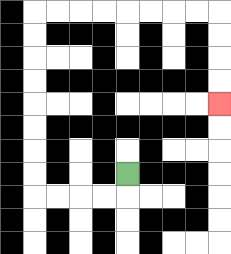{'start': '[5, 7]', 'end': '[9, 4]', 'path_directions': 'D,L,L,L,L,U,U,U,U,U,U,U,U,R,R,R,R,R,R,R,R,D,D,D,D', 'path_coordinates': '[[5, 7], [5, 8], [4, 8], [3, 8], [2, 8], [1, 8], [1, 7], [1, 6], [1, 5], [1, 4], [1, 3], [1, 2], [1, 1], [1, 0], [2, 0], [3, 0], [4, 0], [5, 0], [6, 0], [7, 0], [8, 0], [9, 0], [9, 1], [9, 2], [9, 3], [9, 4]]'}